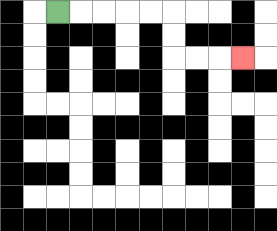{'start': '[2, 0]', 'end': '[10, 2]', 'path_directions': 'R,R,R,R,R,D,D,R,R,R', 'path_coordinates': '[[2, 0], [3, 0], [4, 0], [5, 0], [6, 0], [7, 0], [7, 1], [7, 2], [8, 2], [9, 2], [10, 2]]'}